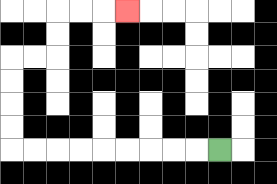{'start': '[9, 6]', 'end': '[5, 0]', 'path_directions': 'L,L,L,L,L,L,L,L,L,U,U,U,U,R,R,U,U,R,R,R', 'path_coordinates': '[[9, 6], [8, 6], [7, 6], [6, 6], [5, 6], [4, 6], [3, 6], [2, 6], [1, 6], [0, 6], [0, 5], [0, 4], [0, 3], [0, 2], [1, 2], [2, 2], [2, 1], [2, 0], [3, 0], [4, 0], [5, 0]]'}